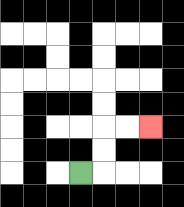{'start': '[3, 7]', 'end': '[6, 5]', 'path_directions': 'R,U,U,R,R', 'path_coordinates': '[[3, 7], [4, 7], [4, 6], [4, 5], [5, 5], [6, 5]]'}